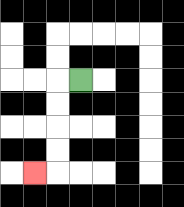{'start': '[3, 3]', 'end': '[1, 7]', 'path_directions': 'L,D,D,D,D,L', 'path_coordinates': '[[3, 3], [2, 3], [2, 4], [2, 5], [2, 6], [2, 7], [1, 7]]'}